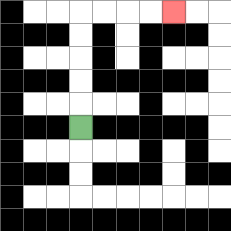{'start': '[3, 5]', 'end': '[7, 0]', 'path_directions': 'U,U,U,U,U,R,R,R,R', 'path_coordinates': '[[3, 5], [3, 4], [3, 3], [3, 2], [3, 1], [3, 0], [4, 0], [5, 0], [6, 0], [7, 0]]'}